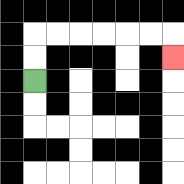{'start': '[1, 3]', 'end': '[7, 2]', 'path_directions': 'U,U,R,R,R,R,R,R,D', 'path_coordinates': '[[1, 3], [1, 2], [1, 1], [2, 1], [3, 1], [4, 1], [5, 1], [6, 1], [7, 1], [7, 2]]'}